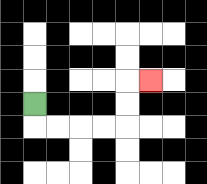{'start': '[1, 4]', 'end': '[6, 3]', 'path_directions': 'D,R,R,R,R,U,U,R', 'path_coordinates': '[[1, 4], [1, 5], [2, 5], [3, 5], [4, 5], [5, 5], [5, 4], [5, 3], [6, 3]]'}